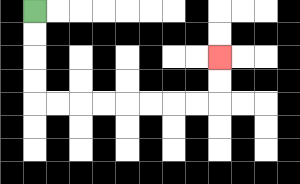{'start': '[1, 0]', 'end': '[9, 2]', 'path_directions': 'D,D,D,D,R,R,R,R,R,R,R,R,U,U', 'path_coordinates': '[[1, 0], [1, 1], [1, 2], [1, 3], [1, 4], [2, 4], [3, 4], [4, 4], [5, 4], [6, 4], [7, 4], [8, 4], [9, 4], [9, 3], [9, 2]]'}